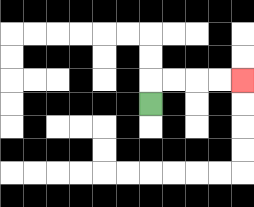{'start': '[6, 4]', 'end': '[10, 3]', 'path_directions': 'U,R,R,R,R', 'path_coordinates': '[[6, 4], [6, 3], [7, 3], [8, 3], [9, 3], [10, 3]]'}